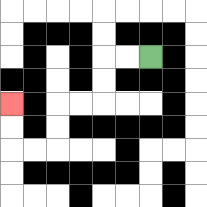{'start': '[6, 2]', 'end': '[0, 4]', 'path_directions': 'L,L,D,D,L,L,D,D,L,L,U,U', 'path_coordinates': '[[6, 2], [5, 2], [4, 2], [4, 3], [4, 4], [3, 4], [2, 4], [2, 5], [2, 6], [1, 6], [0, 6], [0, 5], [0, 4]]'}